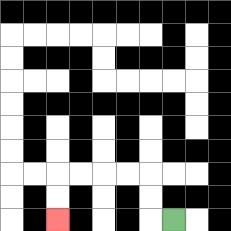{'start': '[7, 9]', 'end': '[2, 9]', 'path_directions': 'L,U,U,L,L,L,L,D,D', 'path_coordinates': '[[7, 9], [6, 9], [6, 8], [6, 7], [5, 7], [4, 7], [3, 7], [2, 7], [2, 8], [2, 9]]'}